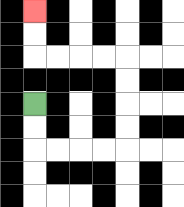{'start': '[1, 4]', 'end': '[1, 0]', 'path_directions': 'D,D,R,R,R,R,U,U,U,U,L,L,L,L,U,U', 'path_coordinates': '[[1, 4], [1, 5], [1, 6], [2, 6], [3, 6], [4, 6], [5, 6], [5, 5], [5, 4], [5, 3], [5, 2], [4, 2], [3, 2], [2, 2], [1, 2], [1, 1], [1, 0]]'}